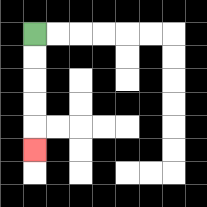{'start': '[1, 1]', 'end': '[1, 6]', 'path_directions': 'D,D,D,D,D', 'path_coordinates': '[[1, 1], [1, 2], [1, 3], [1, 4], [1, 5], [1, 6]]'}